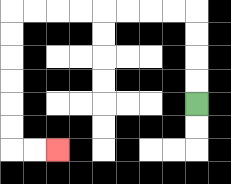{'start': '[8, 4]', 'end': '[2, 6]', 'path_directions': 'U,U,U,U,L,L,L,L,L,L,L,L,D,D,D,D,D,D,R,R', 'path_coordinates': '[[8, 4], [8, 3], [8, 2], [8, 1], [8, 0], [7, 0], [6, 0], [5, 0], [4, 0], [3, 0], [2, 0], [1, 0], [0, 0], [0, 1], [0, 2], [0, 3], [0, 4], [0, 5], [0, 6], [1, 6], [2, 6]]'}